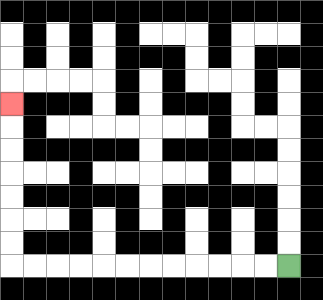{'start': '[12, 11]', 'end': '[0, 4]', 'path_directions': 'L,L,L,L,L,L,L,L,L,L,L,L,U,U,U,U,U,U,U', 'path_coordinates': '[[12, 11], [11, 11], [10, 11], [9, 11], [8, 11], [7, 11], [6, 11], [5, 11], [4, 11], [3, 11], [2, 11], [1, 11], [0, 11], [0, 10], [0, 9], [0, 8], [0, 7], [0, 6], [0, 5], [0, 4]]'}